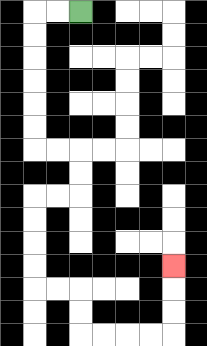{'start': '[3, 0]', 'end': '[7, 11]', 'path_directions': 'L,L,D,D,D,D,D,D,R,R,D,D,L,L,D,D,D,D,R,R,D,D,R,R,R,R,U,U,U', 'path_coordinates': '[[3, 0], [2, 0], [1, 0], [1, 1], [1, 2], [1, 3], [1, 4], [1, 5], [1, 6], [2, 6], [3, 6], [3, 7], [3, 8], [2, 8], [1, 8], [1, 9], [1, 10], [1, 11], [1, 12], [2, 12], [3, 12], [3, 13], [3, 14], [4, 14], [5, 14], [6, 14], [7, 14], [7, 13], [7, 12], [7, 11]]'}